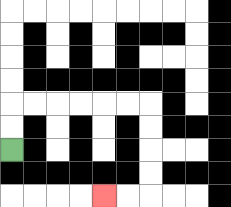{'start': '[0, 6]', 'end': '[4, 8]', 'path_directions': 'U,U,R,R,R,R,R,R,D,D,D,D,L,L', 'path_coordinates': '[[0, 6], [0, 5], [0, 4], [1, 4], [2, 4], [3, 4], [4, 4], [5, 4], [6, 4], [6, 5], [6, 6], [6, 7], [6, 8], [5, 8], [4, 8]]'}